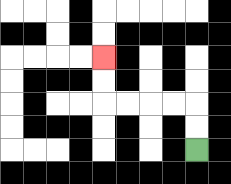{'start': '[8, 6]', 'end': '[4, 2]', 'path_directions': 'U,U,L,L,L,L,U,U', 'path_coordinates': '[[8, 6], [8, 5], [8, 4], [7, 4], [6, 4], [5, 4], [4, 4], [4, 3], [4, 2]]'}